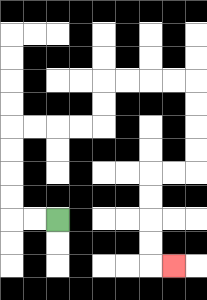{'start': '[2, 9]', 'end': '[7, 11]', 'path_directions': 'L,L,U,U,U,U,R,R,R,R,U,U,R,R,R,R,D,D,D,D,L,L,D,D,D,D,R', 'path_coordinates': '[[2, 9], [1, 9], [0, 9], [0, 8], [0, 7], [0, 6], [0, 5], [1, 5], [2, 5], [3, 5], [4, 5], [4, 4], [4, 3], [5, 3], [6, 3], [7, 3], [8, 3], [8, 4], [8, 5], [8, 6], [8, 7], [7, 7], [6, 7], [6, 8], [6, 9], [6, 10], [6, 11], [7, 11]]'}